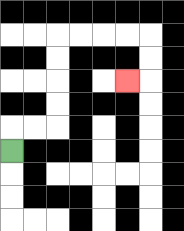{'start': '[0, 6]', 'end': '[5, 3]', 'path_directions': 'U,R,R,U,U,U,U,R,R,R,R,D,D,L', 'path_coordinates': '[[0, 6], [0, 5], [1, 5], [2, 5], [2, 4], [2, 3], [2, 2], [2, 1], [3, 1], [4, 1], [5, 1], [6, 1], [6, 2], [6, 3], [5, 3]]'}